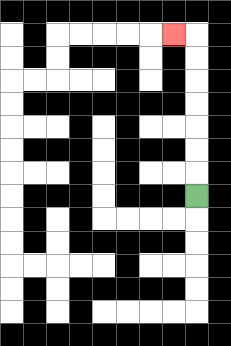{'start': '[8, 8]', 'end': '[7, 1]', 'path_directions': 'U,U,U,U,U,U,U,L', 'path_coordinates': '[[8, 8], [8, 7], [8, 6], [8, 5], [8, 4], [8, 3], [8, 2], [8, 1], [7, 1]]'}